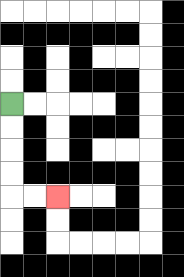{'start': '[0, 4]', 'end': '[2, 8]', 'path_directions': 'D,D,D,D,R,R', 'path_coordinates': '[[0, 4], [0, 5], [0, 6], [0, 7], [0, 8], [1, 8], [2, 8]]'}